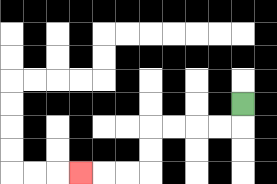{'start': '[10, 4]', 'end': '[3, 7]', 'path_directions': 'D,L,L,L,L,D,D,L,L,L', 'path_coordinates': '[[10, 4], [10, 5], [9, 5], [8, 5], [7, 5], [6, 5], [6, 6], [6, 7], [5, 7], [4, 7], [3, 7]]'}